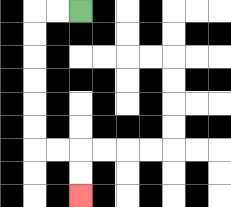{'start': '[3, 0]', 'end': '[3, 8]', 'path_directions': 'L,L,D,D,D,D,D,D,R,R,D,D', 'path_coordinates': '[[3, 0], [2, 0], [1, 0], [1, 1], [1, 2], [1, 3], [1, 4], [1, 5], [1, 6], [2, 6], [3, 6], [3, 7], [3, 8]]'}